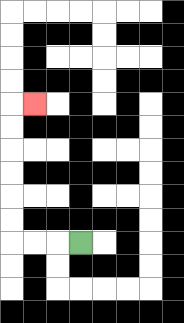{'start': '[3, 10]', 'end': '[1, 4]', 'path_directions': 'L,L,L,U,U,U,U,U,U,R', 'path_coordinates': '[[3, 10], [2, 10], [1, 10], [0, 10], [0, 9], [0, 8], [0, 7], [0, 6], [0, 5], [0, 4], [1, 4]]'}